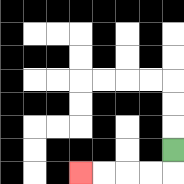{'start': '[7, 6]', 'end': '[3, 7]', 'path_directions': 'D,L,L,L,L', 'path_coordinates': '[[7, 6], [7, 7], [6, 7], [5, 7], [4, 7], [3, 7]]'}